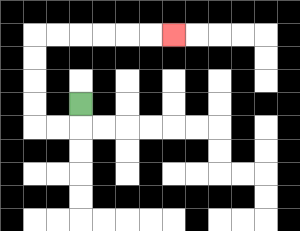{'start': '[3, 4]', 'end': '[7, 1]', 'path_directions': 'D,L,L,U,U,U,U,R,R,R,R,R,R', 'path_coordinates': '[[3, 4], [3, 5], [2, 5], [1, 5], [1, 4], [1, 3], [1, 2], [1, 1], [2, 1], [3, 1], [4, 1], [5, 1], [6, 1], [7, 1]]'}